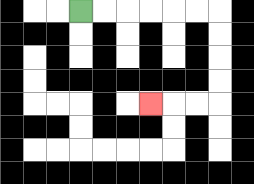{'start': '[3, 0]', 'end': '[6, 4]', 'path_directions': 'R,R,R,R,R,R,D,D,D,D,L,L,L', 'path_coordinates': '[[3, 0], [4, 0], [5, 0], [6, 0], [7, 0], [8, 0], [9, 0], [9, 1], [9, 2], [9, 3], [9, 4], [8, 4], [7, 4], [6, 4]]'}